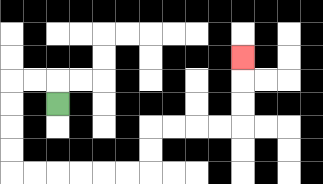{'start': '[2, 4]', 'end': '[10, 2]', 'path_directions': 'U,L,L,D,D,D,D,R,R,R,R,R,R,U,U,R,R,R,R,U,U,U', 'path_coordinates': '[[2, 4], [2, 3], [1, 3], [0, 3], [0, 4], [0, 5], [0, 6], [0, 7], [1, 7], [2, 7], [3, 7], [4, 7], [5, 7], [6, 7], [6, 6], [6, 5], [7, 5], [8, 5], [9, 5], [10, 5], [10, 4], [10, 3], [10, 2]]'}